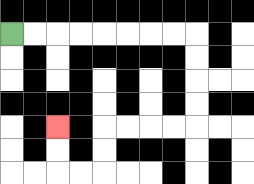{'start': '[0, 1]', 'end': '[2, 5]', 'path_directions': 'R,R,R,R,R,R,R,R,D,D,D,D,L,L,L,L,D,D,L,L,U,U', 'path_coordinates': '[[0, 1], [1, 1], [2, 1], [3, 1], [4, 1], [5, 1], [6, 1], [7, 1], [8, 1], [8, 2], [8, 3], [8, 4], [8, 5], [7, 5], [6, 5], [5, 5], [4, 5], [4, 6], [4, 7], [3, 7], [2, 7], [2, 6], [2, 5]]'}